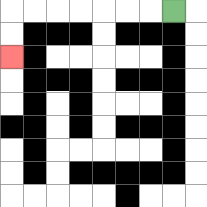{'start': '[7, 0]', 'end': '[0, 2]', 'path_directions': 'L,L,L,L,L,L,L,D,D', 'path_coordinates': '[[7, 0], [6, 0], [5, 0], [4, 0], [3, 0], [2, 0], [1, 0], [0, 0], [0, 1], [0, 2]]'}